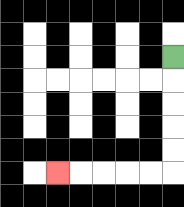{'start': '[7, 2]', 'end': '[2, 7]', 'path_directions': 'D,D,D,D,D,L,L,L,L,L', 'path_coordinates': '[[7, 2], [7, 3], [7, 4], [7, 5], [7, 6], [7, 7], [6, 7], [5, 7], [4, 7], [3, 7], [2, 7]]'}